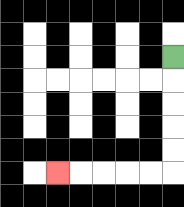{'start': '[7, 2]', 'end': '[2, 7]', 'path_directions': 'D,D,D,D,D,L,L,L,L,L', 'path_coordinates': '[[7, 2], [7, 3], [7, 4], [7, 5], [7, 6], [7, 7], [6, 7], [5, 7], [4, 7], [3, 7], [2, 7]]'}